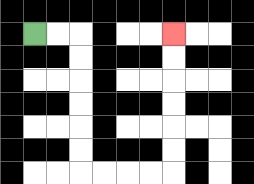{'start': '[1, 1]', 'end': '[7, 1]', 'path_directions': 'R,R,D,D,D,D,D,D,R,R,R,R,U,U,U,U,U,U', 'path_coordinates': '[[1, 1], [2, 1], [3, 1], [3, 2], [3, 3], [3, 4], [3, 5], [3, 6], [3, 7], [4, 7], [5, 7], [6, 7], [7, 7], [7, 6], [7, 5], [7, 4], [7, 3], [7, 2], [7, 1]]'}